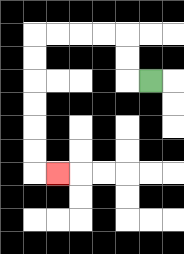{'start': '[6, 3]', 'end': '[2, 7]', 'path_directions': 'L,U,U,L,L,L,L,D,D,D,D,D,D,R', 'path_coordinates': '[[6, 3], [5, 3], [5, 2], [5, 1], [4, 1], [3, 1], [2, 1], [1, 1], [1, 2], [1, 3], [1, 4], [1, 5], [1, 6], [1, 7], [2, 7]]'}